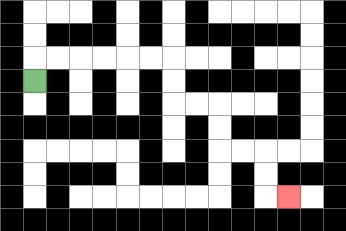{'start': '[1, 3]', 'end': '[12, 8]', 'path_directions': 'U,R,R,R,R,R,R,D,D,R,R,D,D,R,R,D,D,R', 'path_coordinates': '[[1, 3], [1, 2], [2, 2], [3, 2], [4, 2], [5, 2], [6, 2], [7, 2], [7, 3], [7, 4], [8, 4], [9, 4], [9, 5], [9, 6], [10, 6], [11, 6], [11, 7], [11, 8], [12, 8]]'}